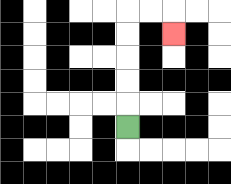{'start': '[5, 5]', 'end': '[7, 1]', 'path_directions': 'U,U,U,U,U,R,R,D', 'path_coordinates': '[[5, 5], [5, 4], [5, 3], [5, 2], [5, 1], [5, 0], [6, 0], [7, 0], [7, 1]]'}